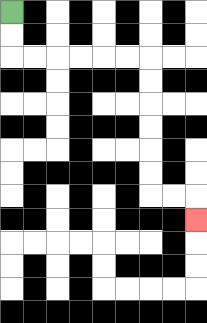{'start': '[0, 0]', 'end': '[8, 9]', 'path_directions': 'D,D,R,R,R,R,R,R,D,D,D,D,D,D,R,R,D', 'path_coordinates': '[[0, 0], [0, 1], [0, 2], [1, 2], [2, 2], [3, 2], [4, 2], [5, 2], [6, 2], [6, 3], [6, 4], [6, 5], [6, 6], [6, 7], [6, 8], [7, 8], [8, 8], [8, 9]]'}